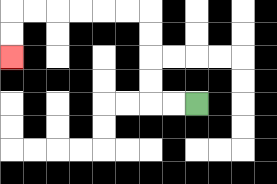{'start': '[8, 4]', 'end': '[0, 2]', 'path_directions': 'L,L,U,U,U,U,L,L,L,L,L,L,D,D', 'path_coordinates': '[[8, 4], [7, 4], [6, 4], [6, 3], [6, 2], [6, 1], [6, 0], [5, 0], [4, 0], [3, 0], [2, 0], [1, 0], [0, 0], [0, 1], [0, 2]]'}